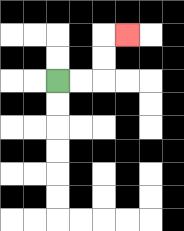{'start': '[2, 3]', 'end': '[5, 1]', 'path_directions': 'R,R,U,U,R', 'path_coordinates': '[[2, 3], [3, 3], [4, 3], [4, 2], [4, 1], [5, 1]]'}